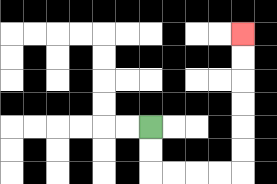{'start': '[6, 5]', 'end': '[10, 1]', 'path_directions': 'D,D,R,R,R,R,U,U,U,U,U,U', 'path_coordinates': '[[6, 5], [6, 6], [6, 7], [7, 7], [8, 7], [9, 7], [10, 7], [10, 6], [10, 5], [10, 4], [10, 3], [10, 2], [10, 1]]'}